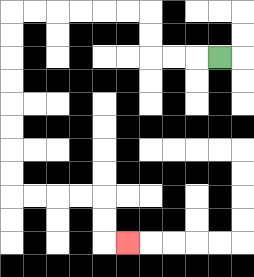{'start': '[9, 2]', 'end': '[5, 10]', 'path_directions': 'L,L,L,U,U,L,L,L,L,L,L,D,D,D,D,D,D,D,D,R,R,R,R,D,D,R', 'path_coordinates': '[[9, 2], [8, 2], [7, 2], [6, 2], [6, 1], [6, 0], [5, 0], [4, 0], [3, 0], [2, 0], [1, 0], [0, 0], [0, 1], [0, 2], [0, 3], [0, 4], [0, 5], [0, 6], [0, 7], [0, 8], [1, 8], [2, 8], [3, 8], [4, 8], [4, 9], [4, 10], [5, 10]]'}